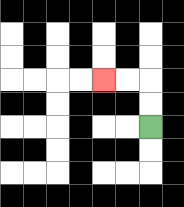{'start': '[6, 5]', 'end': '[4, 3]', 'path_directions': 'U,U,L,L', 'path_coordinates': '[[6, 5], [6, 4], [6, 3], [5, 3], [4, 3]]'}